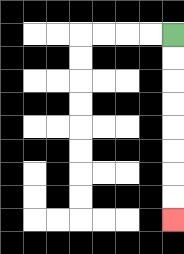{'start': '[7, 1]', 'end': '[7, 9]', 'path_directions': 'D,D,D,D,D,D,D,D', 'path_coordinates': '[[7, 1], [7, 2], [7, 3], [7, 4], [7, 5], [7, 6], [7, 7], [7, 8], [7, 9]]'}